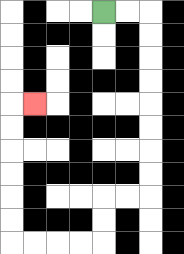{'start': '[4, 0]', 'end': '[1, 4]', 'path_directions': 'R,R,D,D,D,D,D,D,D,D,L,L,D,D,L,L,L,L,U,U,U,U,U,U,R', 'path_coordinates': '[[4, 0], [5, 0], [6, 0], [6, 1], [6, 2], [6, 3], [6, 4], [6, 5], [6, 6], [6, 7], [6, 8], [5, 8], [4, 8], [4, 9], [4, 10], [3, 10], [2, 10], [1, 10], [0, 10], [0, 9], [0, 8], [0, 7], [0, 6], [0, 5], [0, 4], [1, 4]]'}